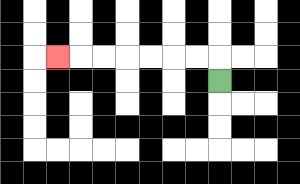{'start': '[9, 3]', 'end': '[2, 2]', 'path_directions': 'U,L,L,L,L,L,L,L', 'path_coordinates': '[[9, 3], [9, 2], [8, 2], [7, 2], [6, 2], [5, 2], [4, 2], [3, 2], [2, 2]]'}